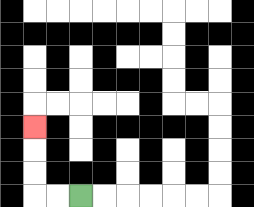{'start': '[3, 8]', 'end': '[1, 5]', 'path_directions': 'L,L,U,U,U', 'path_coordinates': '[[3, 8], [2, 8], [1, 8], [1, 7], [1, 6], [1, 5]]'}